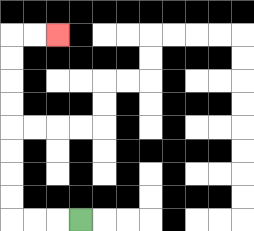{'start': '[3, 9]', 'end': '[2, 1]', 'path_directions': 'L,L,L,U,U,U,U,U,U,U,U,R,R', 'path_coordinates': '[[3, 9], [2, 9], [1, 9], [0, 9], [0, 8], [0, 7], [0, 6], [0, 5], [0, 4], [0, 3], [0, 2], [0, 1], [1, 1], [2, 1]]'}